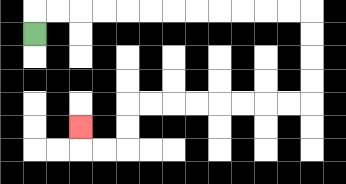{'start': '[1, 1]', 'end': '[3, 5]', 'path_directions': 'U,R,R,R,R,R,R,R,R,R,R,R,R,D,D,D,D,L,L,L,L,L,L,L,L,D,D,L,L,U', 'path_coordinates': '[[1, 1], [1, 0], [2, 0], [3, 0], [4, 0], [5, 0], [6, 0], [7, 0], [8, 0], [9, 0], [10, 0], [11, 0], [12, 0], [13, 0], [13, 1], [13, 2], [13, 3], [13, 4], [12, 4], [11, 4], [10, 4], [9, 4], [8, 4], [7, 4], [6, 4], [5, 4], [5, 5], [5, 6], [4, 6], [3, 6], [3, 5]]'}